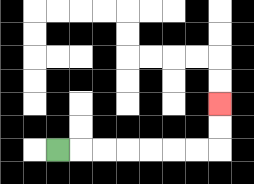{'start': '[2, 6]', 'end': '[9, 4]', 'path_directions': 'R,R,R,R,R,R,R,U,U', 'path_coordinates': '[[2, 6], [3, 6], [4, 6], [5, 6], [6, 6], [7, 6], [8, 6], [9, 6], [9, 5], [9, 4]]'}